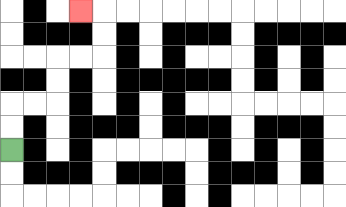{'start': '[0, 6]', 'end': '[3, 0]', 'path_directions': 'U,U,R,R,U,U,R,R,U,U,L', 'path_coordinates': '[[0, 6], [0, 5], [0, 4], [1, 4], [2, 4], [2, 3], [2, 2], [3, 2], [4, 2], [4, 1], [4, 0], [3, 0]]'}